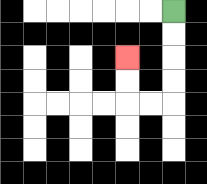{'start': '[7, 0]', 'end': '[5, 2]', 'path_directions': 'D,D,D,D,L,L,U,U', 'path_coordinates': '[[7, 0], [7, 1], [7, 2], [7, 3], [7, 4], [6, 4], [5, 4], [5, 3], [5, 2]]'}